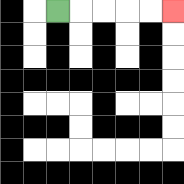{'start': '[2, 0]', 'end': '[7, 0]', 'path_directions': 'R,R,R,R,R', 'path_coordinates': '[[2, 0], [3, 0], [4, 0], [5, 0], [6, 0], [7, 0]]'}